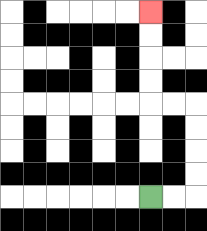{'start': '[6, 8]', 'end': '[6, 0]', 'path_directions': 'R,R,U,U,U,U,L,L,U,U,U,U', 'path_coordinates': '[[6, 8], [7, 8], [8, 8], [8, 7], [8, 6], [8, 5], [8, 4], [7, 4], [6, 4], [6, 3], [6, 2], [6, 1], [6, 0]]'}